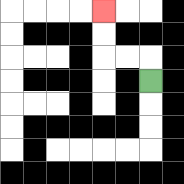{'start': '[6, 3]', 'end': '[4, 0]', 'path_directions': 'U,L,L,U,U', 'path_coordinates': '[[6, 3], [6, 2], [5, 2], [4, 2], [4, 1], [4, 0]]'}